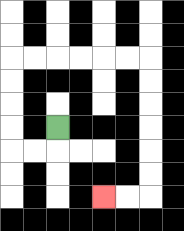{'start': '[2, 5]', 'end': '[4, 8]', 'path_directions': 'D,L,L,U,U,U,U,R,R,R,R,R,R,D,D,D,D,D,D,L,L', 'path_coordinates': '[[2, 5], [2, 6], [1, 6], [0, 6], [0, 5], [0, 4], [0, 3], [0, 2], [1, 2], [2, 2], [3, 2], [4, 2], [5, 2], [6, 2], [6, 3], [6, 4], [6, 5], [6, 6], [6, 7], [6, 8], [5, 8], [4, 8]]'}